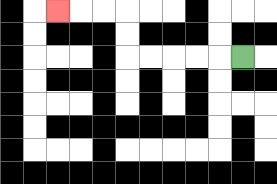{'start': '[10, 2]', 'end': '[2, 0]', 'path_directions': 'L,L,L,L,L,U,U,L,L,L', 'path_coordinates': '[[10, 2], [9, 2], [8, 2], [7, 2], [6, 2], [5, 2], [5, 1], [5, 0], [4, 0], [3, 0], [2, 0]]'}